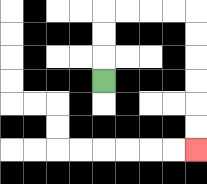{'start': '[4, 3]', 'end': '[8, 6]', 'path_directions': 'U,U,U,R,R,R,R,D,D,D,D,D,D', 'path_coordinates': '[[4, 3], [4, 2], [4, 1], [4, 0], [5, 0], [6, 0], [7, 0], [8, 0], [8, 1], [8, 2], [8, 3], [8, 4], [8, 5], [8, 6]]'}